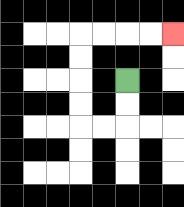{'start': '[5, 3]', 'end': '[7, 1]', 'path_directions': 'D,D,L,L,U,U,U,U,R,R,R,R', 'path_coordinates': '[[5, 3], [5, 4], [5, 5], [4, 5], [3, 5], [3, 4], [3, 3], [3, 2], [3, 1], [4, 1], [5, 1], [6, 1], [7, 1]]'}